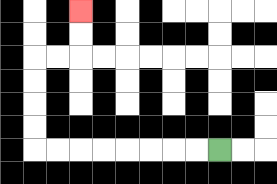{'start': '[9, 6]', 'end': '[3, 0]', 'path_directions': 'L,L,L,L,L,L,L,L,U,U,U,U,R,R,U,U', 'path_coordinates': '[[9, 6], [8, 6], [7, 6], [6, 6], [5, 6], [4, 6], [3, 6], [2, 6], [1, 6], [1, 5], [1, 4], [1, 3], [1, 2], [2, 2], [3, 2], [3, 1], [3, 0]]'}